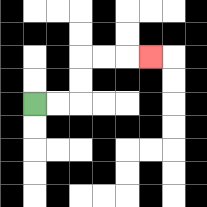{'start': '[1, 4]', 'end': '[6, 2]', 'path_directions': 'R,R,U,U,R,R,R', 'path_coordinates': '[[1, 4], [2, 4], [3, 4], [3, 3], [3, 2], [4, 2], [5, 2], [6, 2]]'}